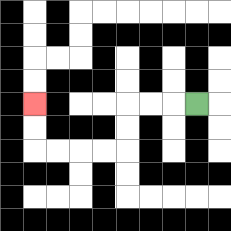{'start': '[8, 4]', 'end': '[1, 4]', 'path_directions': 'L,L,L,D,D,L,L,L,L,U,U', 'path_coordinates': '[[8, 4], [7, 4], [6, 4], [5, 4], [5, 5], [5, 6], [4, 6], [3, 6], [2, 6], [1, 6], [1, 5], [1, 4]]'}